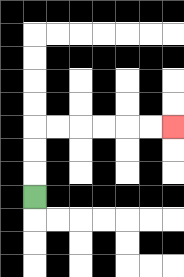{'start': '[1, 8]', 'end': '[7, 5]', 'path_directions': 'U,U,U,R,R,R,R,R,R', 'path_coordinates': '[[1, 8], [1, 7], [1, 6], [1, 5], [2, 5], [3, 5], [4, 5], [5, 5], [6, 5], [7, 5]]'}